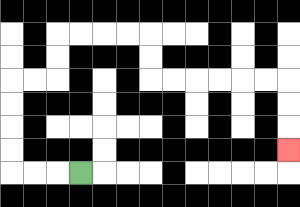{'start': '[3, 7]', 'end': '[12, 6]', 'path_directions': 'L,L,L,U,U,U,U,R,R,U,U,R,R,R,R,D,D,R,R,R,R,R,R,D,D,D', 'path_coordinates': '[[3, 7], [2, 7], [1, 7], [0, 7], [0, 6], [0, 5], [0, 4], [0, 3], [1, 3], [2, 3], [2, 2], [2, 1], [3, 1], [4, 1], [5, 1], [6, 1], [6, 2], [6, 3], [7, 3], [8, 3], [9, 3], [10, 3], [11, 3], [12, 3], [12, 4], [12, 5], [12, 6]]'}